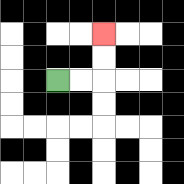{'start': '[2, 3]', 'end': '[4, 1]', 'path_directions': 'R,R,U,U', 'path_coordinates': '[[2, 3], [3, 3], [4, 3], [4, 2], [4, 1]]'}